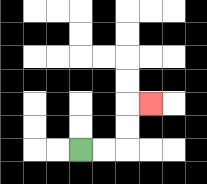{'start': '[3, 6]', 'end': '[6, 4]', 'path_directions': 'R,R,U,U,R', 'path_coordinates': '[[3, 6], [4, 6], [5, 6], [5, 5], [5, 4], [6, 4]]'}